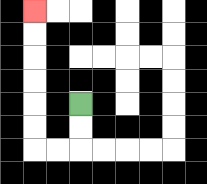{'start': '[3, 4]', 'end': '[1, 0]', 'path_directions': 'D,D,L,L,U,U,U,U,U,U', 'path_coordinates': '[[3, 4], [3, 5], [3, 6], [2, 6], [1, 6], [1, 5], [1, 4], [1, 3], [1, 2], [1, 1], [1, 0]]'}